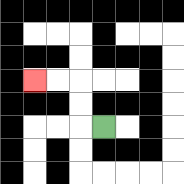{'start': '[4, 5]', 'end': '[1, 3]', 'path_directions': 'L,U,U,L,L', 'path_coordinates': '[[4, 5], [3, 5], [3, 4], [3, 3], [2, 3], [1, 3]]'}